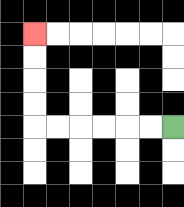{'start': '[7, 5]', 'end': '[1, 1]', 'path_directions': 'L,L,L,L,L,L,U,U,U,U', 'path_coordinates': '[[7, 5], [6, 5], [5, 5], [4, 5], [3, 5], [2, 5], [1, 5], [1, 4], [1, 3], [1, 2], [1, 1]]'}